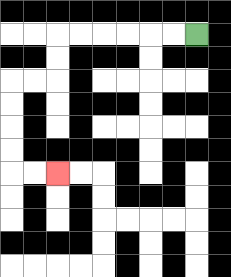{'start': '[8, 1]', 'end': '[2, 7]', 'path_directions': 'L,L,L,L,L,L,D,D,L,L,D,D,D,D,R,R', 'path_coordinates': '[[8, 1], [7, 1], [6, 1], [5, 1], [4, 1], [3, 1], [2, 1], [2, 2], [2, 3], [1, 3], [0, 3], [0, 4], [0, 5], [0, 6], [0, 7], [1, 7], [2, 7]]'}